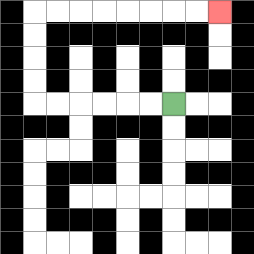{'start': '[7, 4]', 'end': '[9, 0]', 'path_directions': 'L,L,L,L,L,L,U,U,U,U,R,R,R,R,R,R,R,R', 'path_coordinates': '[[7, 4], [6, 4], [5, 4], [4, 4], [3, 4], [2, 4], [1, 4], [1, 3], [1, 2], [1, 1], [1, 0], [2, 0], [3, 0], [4, 0], [5, 0], [6, 0], [7, 0], [8, 0], [9, 0]]'}